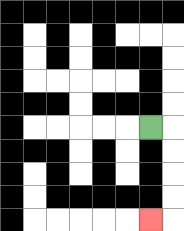{'start': '[6, 5]', 'end': '[6, 9]', 'path_directions': 'R,D,D,D,D,L', 'path_coordinates': '[[6, 5], [7, 5], [7, 6], [7, 7], [7, 8], [7, 9], [6, 9]]'}